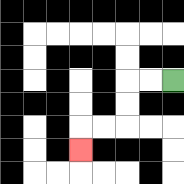{'start': '[7, 3]', 'end': '[3, 6]', 'path_directions': 'L,L,D,D,L,L,D', 'path_coordinates': '[[7, 3], [6, 3], [5, 3], [5, 4], [5, 5], [4, 5], [3, 5], [3, 6]]'}